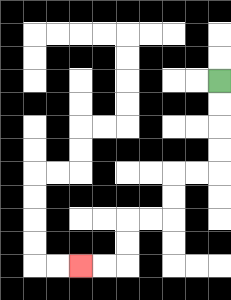{'start': '[9, 3]', 'end': '[3, 11]', 'path_directions': 'D,D,D,D,L,L,D,D,L,L,D,D,L,L', 'path_coordinates': '[[9, 3], [9, 4], [9, 5], [9, 6], [9, 7], [8, 7], [7, 7], [7, 8], [7, 9], [6, 9], [5, 9], [5, 10], [5, 11], [4, 11], [3, 11]]'}